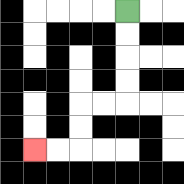{'start': '[5, 0]', 'end': '[1, 6]', 'path_directions': 'D,D,D,D,L,L,D,D,L,L', 'path_coordinates': '[[5, 0], [5, 1], [5, 2], [5, 3], [5, 4], [4, 4], [3, 4], [3, 5], [3, 6], [2, 6], [1, 6]]'}